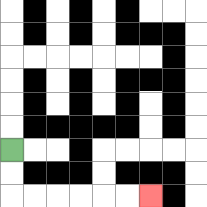{'start': '[0, 6]', 'end': '[6, 8]', 'path_directions': 'D,D,R,R,R,R,R,R', 'path_coordinates': '[[0, 6], [0, 7], [0, 8], [1, 8], [2, 8], [3, 8], [4, 8], [5, 8], [6, 8]]'}